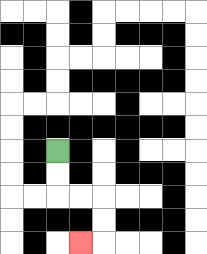{'start': '[2, 6]', 'end': '[3, 10]', 'path_directions': 'D,D,R,R,D,D,L', 'path_coordinates': '[[2, 6], [2, 7], [2, 8], [3, 8], [4, 8], [4, 9], [4, 10], [3, 10]]'}